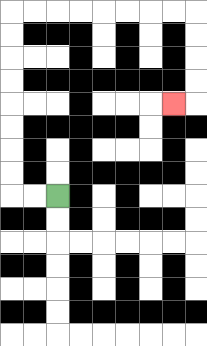{'start': '[2, 8]', 'end': '[7, 4]', 'path_directions': 'L,L,U,U,U,U,U,U,U,U,R,R,R,R,R,R,R,R,D,D,D,D,L', 'path_coordinates': '[[2, 8], [1, 8], [0, 8], [0, 7], [0, 6], [0, 5], [0, 4], [0, 3], [0, 2], [0, 1], [0, 0], [1, 0], [2, 0], [3, 0], [4, 0], [5, 0], [6, 0], [7, 0], [8, 0], [8, 1], [8, 2], [8, 3], [8, 4], [7, 4]]'}